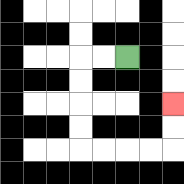{'start': '[5, 2]', 'end': '[7, 4]', 'path_directions': 'L,L,D,D,D,D,R,R,R,R,U,U', 'path_coordinates': '[[5, 2], [4, 2], [3, 2], [3, 3], [3, 4], [3, 5], [3, 6], [4, 6], [5, 6], [6, 6], [7, 6], [7, 5], [7, 4]]'}